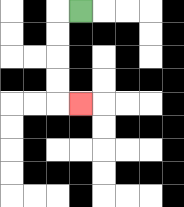{'start': '[3, 0]', 'end': '[3, 4]', 'path_directions': 'L,D,D,D,D,R', 'path_coordinates': '[[3, 0], [2, 0], [2, 1], [2, 2], [2, 3], [2, 4], [3, 4]]'}